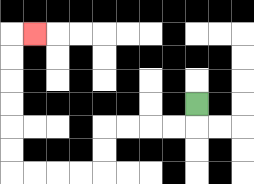{'start': '[8, 4]', 'end': '[1, 1]', 'path_directions': 'D,L,L,L,L,D,D,L,L,L,L,U,U,U,U,U,U,R', 'path_coordinates': '[[8, 4], [8, 5], [7, 5], [6, 5], [5, 5], [4, 5], [4, 6], [4, 7], [3, 7], [2, 7], [1, 7], [0, 7], [0, 6], [0, 5], [0, 4], [0, 3], [0, 2], [0, 1], [1, 1]]'}